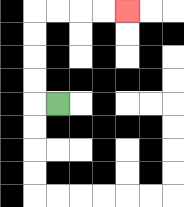{'start': '[2, 4]', 'end': '[5, 0]', 'path_directions': 'L,U,U,U,U,R,R,R,R', 'path_coordinates': '[[2, 4], [1, 4], [1, 3], [1, 2], [1, 1], [1, 0], [2, 0], [3, 0], [4, 0], [5, 0]]'}